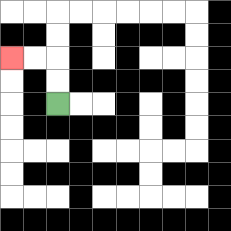{'start': '[2, 4]', 'end': '[0, 2]', 'path_directions': 'U,U,L,L', 'path_coordinates': '[[2, 4], [2, 3], [2, 2], [1, 2], [0, 2]]'}